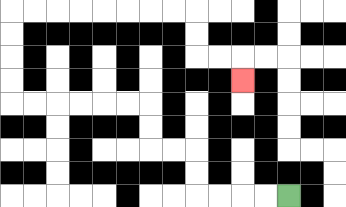{'start': '[12, 8]', 'end': '[10, 3]', 'path_directions': 'L,L,L,L,U,U,L,L,U,U,L,L,L,L,L,L,U,U,U,U,R,R,R,R,R,R,R,R,D,D,R,R,D', 'path_coordinates': '[[12, 8], [11, 8], [10, 8], [9, 8], [8, 8], [8, 7], [8, 6], [7, 6], [6, 6], [6, 5], [6, 4], [5, 4], [4, 4], [3, 4], [2, 4], [1, 4], [0, 4], [0, 3], [0, 2], [0, 1], [0, 0], [1, 0], [2, 0], [3, 0], [4, 0], [5, 0], [6, 0], [7, 0], [8, 0], [8, 1], [8, 2], [9, 2], [10, 2], [10, 3]]'}